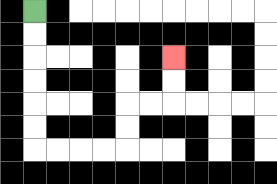{'start': '[1, 0]', 'end': '[7, 2]', 'path_directions': 'D,D,D,D,D,D,R,R,R,R,U,U,R,R,U,U', 'path_coordinates': '[[1, 0], [1, 1], [1, 2], [1, 3], [1, 4], [1, 5], [1, 6], [2, 6], [3, 6], [4, 6], [5, 6], [5, 5], [5, 4], [6, 4], [7, 4], [7, 3], [7, 2]]'}